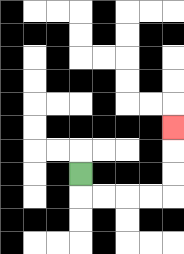{'start': '[3, 7]', 'end': '[7, 5]', 'path_directions': 'D,R,R,R,R,U,U,U', 'path_coordinates': '[[3, 7], [3, 8], [4, 8], [5, 8], [6, 8], [7, 8], [7, 7], [7, 6], [7, 5]]'}